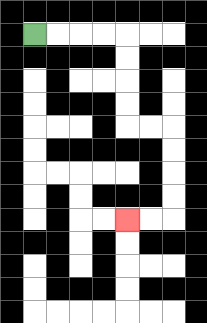{'start': '[1, 1]', 'end': '[5, 9]', 'path_directions': 'R,R,R,R,D,D,D,D,R,R,D,D,D,D,L,L', 'path_coordinates': '[[1, 1], [2, 1], [3, 1], [4, 1], [5, 1], [5, 2], [5, 3], [5, 4], [5, 5], [6, 5], [7, 5], [7, 6], [7, 7], [7, 8], [7, 9], [6, 9], [5, 9]]'}